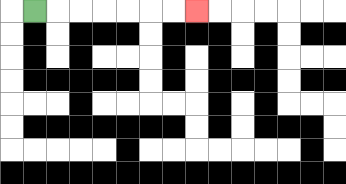{'start': '[1, 0]', 'end': '[8, 0]', 'path_directions': 'R,R,R,R,R,R,R', 'path_coordinates': '[[1, 0], [2, 0], [3, 0], [4, 0], [5, 0], [6, 0], [7, 0], [8, 0]]'}